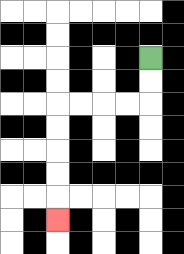{'start': '[6, 2]', 'end': '[2, 9]', 'path_directions': 'D,D,L,L,L,L,D,D,D,D,D', 'path_coordinates': '[[6, 2], [6, 3], [6, 4], [5, 4], [4, 4], [3, 4], [2, 4], [2, 5], [2, 6], [2, 7], [2, 8], [2, 9]]'}